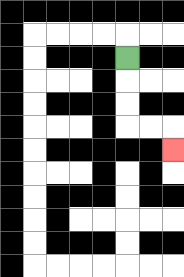{'start': '[5, 2]', 'end': '[7, 6]', 'path_directions': 'D,D,D,R,R,D', 'path_coordinates': '[[5, 2], [5, 3], [5, 4], [5, 5], [6, 5], [7, 5], [7, 6]]'}